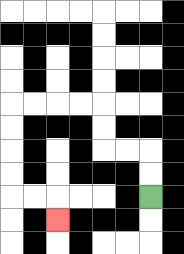{'start': '[6, 8]', 'end': '[2, 9]', 'path_directions': 'U,U,L,L,U,U,L,L,L,L,D,D,D,D,R,R,D', 'path_coordinates': '[[6, 8], [6, 7], [6, 6], [5, 6], [4, 6], [4, 5], [4, 4], [3, 4], [2, 4], [1, 4], [0, 4], [0, 5], [0, 6], [0, 7], [0, 8], [1, 8], [2, 8], [2, 9]]'}